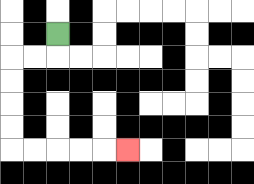{'start': '[2, 1]', 'end': '[5, 6]', 'path_directions': 'D,L,L,D,D,D,D,R,R,R,R,R', 'path_coordinates': '[[2, 1], [2, 2], [1, 2], [0, 2], [0, 3], [0, 4], [0, 5], [0, 6], [1, 6], [2, 6], [3, 6], [4, 6], [5, 6]]'}